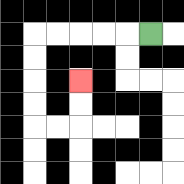{'start': '[6, 1]', 'end': '[3, 3]', 'path_directions': 'L,L,L,L,L,D,D,D,D,R,R,U,U', 'path_coordinates': '[[6, 1], [5, 1], [4, 1], [3, 1], [2, 1], [1, 1], [1, 2], [1, 3], [1, 4], [1, 5], [2, 5], [3, 5], [3, 4], [3, 3]]'}